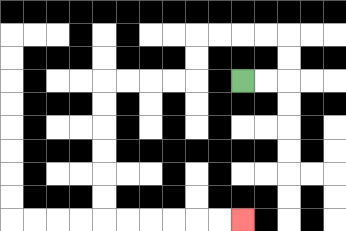{'start': '[10, 3]', 'end': '[10, 9]', 'path_directions': 'R,R,U,U,L,L,L,L,D,D,L,L,L,L,D,D,D,D,D,D,R,R,R,R,R,R', 'path_coordinates': '[[10, 3], [11, 3], [12, 3], [12, 2], [12, 1], [11, 1], [10, 1], [9, 1], [8, 1], [8, 2], [8, 3], [7, 3], [6, 3], [5, 3], [4, 3], [4, 4], [4, 5], [4, 6], [4, 7], [4, 8], [4, 9], [5, 9], [6, 9], [7, 9], [8, 9], [9, 9], [10, 9]]'}